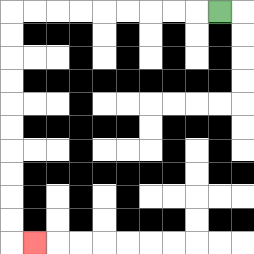{'start': '[9, 0]', 'end': '[1, 10]', 'path_directions': 'L,L,L,L,L,L,L,L,L,D,D,D,D,D,D,D,D,D,D,R', 'path_coordinates': '[[9, 0], [8, 0], [7, 0], [6, 0], [5, 0], [4, 0], [3, 0], [2, 0], [1, 0], [0, 0], [0, 1], [0, 2], [0, 3], [0, 4], [0, 5], [0, 6], [0, 7], [0, 8], [0, 9], [0, 10], [1, 10]]'}